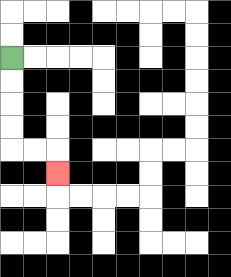{'start': '[0, 2]', 'end': '[2, 7]', 'path_directions': 'D,D,D,D,R,R,D', 'path_coordinates': '[[0, 2], [0, 3], [0, 4], [0, 5], [0, 6], [1, 6], [2, 6], [2, 7]]'}